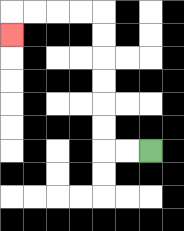{'start': '[6, 6]', 'end': '[0, 1]', 'path_directions': 'L,L,U,U,U,U,U,U,L,L,L,L,D', 'path_coordinates': '[[6, 6], [5, 6], [4, 6], [4, 5], [4, 4], [4, 3], [4, 2], [4, 1], [4, 0], [3, 0], [2, 0], [1, 0], [0, 0], [0, 1]]'}